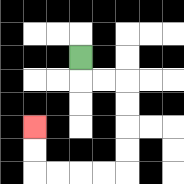{'start': '[3, 2]', 'end': '[1, 5]', 'path_directions': 'D,R,R,D,D,D,D,L,L,L,L,U,U', 'path_coordinates': '[[3, 2], [3, 3], [4, 3], [5, 3], [5, 4], [5, 5], [5, 6], [5, 7], [4, 7], [3, 7], [2, 7], [1, 7], [1, 6], [1, 5]]'}